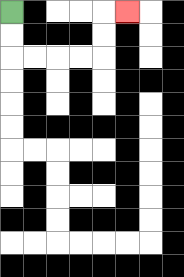{'start': '[0, 0]', 'end': '[5, 0]', 'path_directions': 'D,D,R,R,R,R,U,U,R', 'path_coordinates': '[[0, 0], [0, 1], [0, 2], [1, 2], [2, 2], [3, 2], [4, 2], [4, 1], [4, 0], [5, 0]]'}